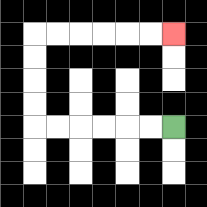{'start': '[7, 5]', 'end': '[7, 1]', 'path_directions': 'L,L,L,L,L,L,U,U,U,U,R,R,R,R,R,R', 'path_coordinates': '[[7, 5], [6, 5], [5, 5], [4, 5], [3, 5], [2, 5], [1, 5], [1, 4], [1, 3], [1, 2], [1, 1], [2, 1], [3, 1], [4, 1], [5, 1], [6, 1], [7, 1]]'}